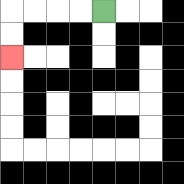{'start': '[4, 0]', 'end': '[0, 2]', 'path_directions': 'L,L,L,L,D,D', 'path_coordinates': '[[4, 0], [3, 0], [2, 0], [1, 0], [0, 0], [0, 1], [0, 2]]'}